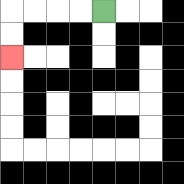{'start': '[4, 0]', 'end': '[0, 2]', 'path_directions': 'L,L,L,L,D,D', 'path_coordinates': '[[4, 0], [3, 0], [2, 0], [1, 0], [0, 0], [0, 1], [0, 2]]'}